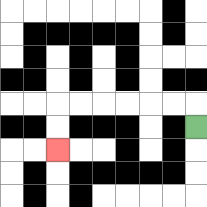{'start': '[8, 5]', 'end': '[2, 6]', 'path_directions': 'U,L,L,L,L,L,L,D,D', 'path_coordinates': '[[8, 5], [8, 4], [7, 4], [6, 4], [5, 4], [4, 4], [3, 4], [2, 4], [2, 5], [2, 6]]'}